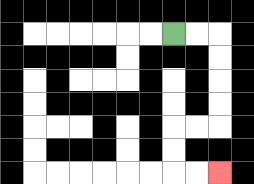{'start': '[7, 1]', 'end': '[9, 7]', 'path_directions': 'R,R,D,D,D,D,L,L,D,D,R,R', 'path_coordinates': '[[7, 1], [8, 1], [9, 1], [9, 2], [9, 3], [9, 4], [9, 5], [8, 5], [7, 5], [7, 6], [7, 7], [8, 7], [9, 7]]'}